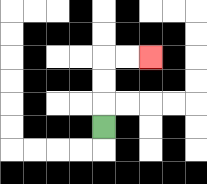{'start': '[4, 5]', 'end': '[6, 2]', 'path_directions': 'U,U,U,R,R', 'path_coordinates': '[[4, 5], [4, 4], [4, 3], [4, 2], [5, 2], [6, 2]]'}